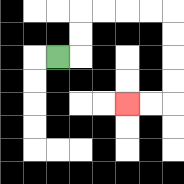{'start': '[2, 2]', 'end': '[5, 4]', 'path_directions': 'R,U,U,R,R,R,R,D,D,D,D,L,L', 'path_coordinates': '[[2, 2], [3, 2], [3, 1], [3, 0], [4, 0], [5, 0], [6, 0], [7, 0], [7, 1], [7, 2], [7, 3], [7, 4], [6, 4], [5, 4]]'}